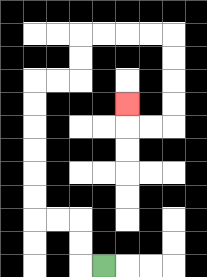{'start': '[4, 11]', 'end': '[5, 4]', 'path_directions': 'L,U,U,L,L,U,U,U,U,U,U,R,R,U,U,R,R,R,R,D,D,D,D,L,L,U', 'path_coordinates': '[[4, 11], [3, 11], [3, 10], [3, 9], [2, 9], [1, 9], [1, 8], [1, 7], [1, 6], [1, 5], [1, 4], [1, 3], [2, 3], [3, 3], [3, 2], [3, 1], [4, 1], [5, 1], [6, 1], [7, 1], [7, 2], [7, 3], [7, 4], [7, 5], [6, 5], [5, 5], [5, 4]]'}